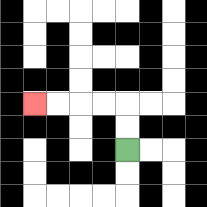{'start': '[5, 6]', 'end': '[1, 4]', 'path_directions': 'U,U,L,L,L,L', 'path_coordinates': '[[5, 6], [5, 5], [5, 4], [4, 4], [3, 4], [2, 4], [1, 4]]'}